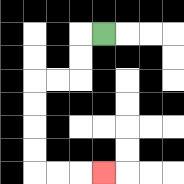{'start': '[4, 1]', 'end': '[4, 7]', 'path_directions': 'L,D,D,L,L,D,D,D,D,R,R,R', 'path_coordinates': '[[4, 1], [3, 1], [3, 2], [3, 3], [2, 3], [1, 3], [1, 4], [1, 5], [1, 6], [1, 7], [2, 7], [3, 7], [4, 7]]'}